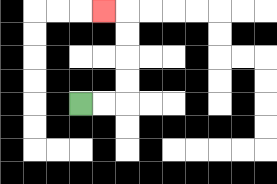{'start': '[3, 4]', 'end': '[4, 0]', 'path_directions': 'R,R,U,U,U,U,L', 'path_coordinates': '[[3, 4], [4, 4], [5, 4], [5, 3], [5, 2], [5, 1], [5, 0], [4, 0]]'}